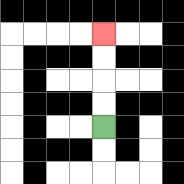{'start': '[4, 5]', 'end': '[4, 1]', 'path_directions': 'U,U,U,U', 'path_coordinates': '[[4, 5], [4, 4], [4, 3], [4, 2], [4, 1]]'}